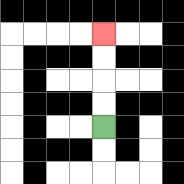{'start': '[4, 5]', 'end': '[4, 1]', 'path_directions': 'U,U,U,U', 'path_coordinates': '[[4, 5], [4, 4], [4, 3], [4, 2], [4, 1]]'}